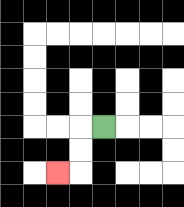{'start': '[4, 5]', 'end': '[2, 7]', 'path_directions': 'L,D,D,L', 'path_coordinates': '[[4, 5], [3, 5], [3, 6], [3, 7], [2, 7]]'}